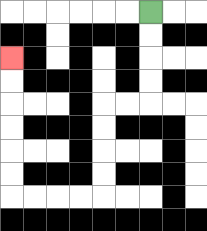{'start': '[6, 0]', 'end': '[0, 2]', 'path_directions': 'D,D,D,D,L,L,D,D,D,D,L,L,L,L,U,U,U,U,U,U', 'path_coordinates': '[[6, 0], [6, 1], [6, 2], [6, 3], [6, 4], [5, 4], [4, 4], [4, 5], [4, 6], [4, 7], [4, 8], [3, 8], [2, 8], [1, 8], [0, 8], [0, 7], [0, 6], [0, 5], [0, 4], [0, 3], [0, 2]]'}